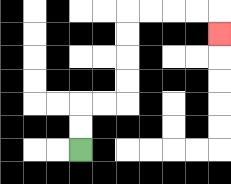{'start': '[3, 6]', 'end': '[9, 1]', 'path_directions': 'U,U,R,R,U,U,U,U,R,R,R,R,D', 'path_coordinates': '[[3, 6], [3, 5], [3, 4], [4, 4], [5, 4], [5, 3], [5, 2], [5, 1], [5, 0], [6, 0], [7, 0], [8, 0], [9, 0], [9, 1]]'}